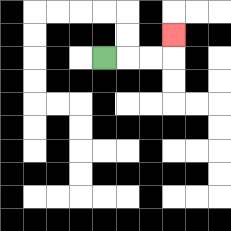{'start': '[4, 2]', 'end': '[7, 1]', 'path_directions': 'R,R,R,U', 'path_coordinates': '[[4, 2], [5, 2], [6, 2], [7, 2], [7, 1]]'}